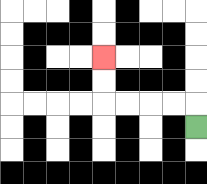{'start': '[8, 5]', 'end': '[4, 2]', 'path_directions': 'U,L,L,L,L,U,U', 'path_coordinates': '[[8, 5], [8, 4], [7, 4], [6, 4], [5, 4], [4, 4], [4, 3], [4, 2]]'}